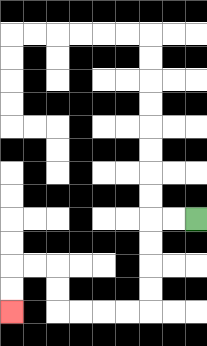{'start': '[8, 9]', 'end': '[0, 13]', 'path_directions': 'L,L,D,D,D,D,L,L,L,L,U,U,L,L,D,D', 'path_coordinates': '[[8, 9], [7, 9], [6, 9], [6, 10], [6, 11], [6, 12], [6, 13], [5, 13], [4, 13], [3, 13], [2, 13], [2, 12], [2, 11], [1, 11], [0, 11], [0, 12], [0, 13]]'}